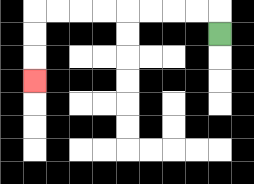{'start': '[9, 1]', 'end': '[1, 3]', 'path_directions': 'U,L,L,L,L,L,L,L,L,D,D,D', 'path_coordinates': '[[9, 1], [9, 0], [8, 0], [7, 0], [6, 0], [5, 0], [4, 0], [3, 0], [2, 0], [1, 0], [1, 1], [1, 2], [1, 3]]'}